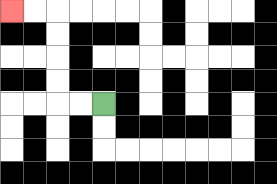{'start': '[4, 4]', 'end': '[0, 0]', 'path_directions': 'L,L,U,U,U,U,L,L', 'path_coordinates': '[[4, 4], [3, 4], [2, 4], [2, 3], [2, 2], [2, 1], [2, 0], [1, 0], [0, 0]]'}